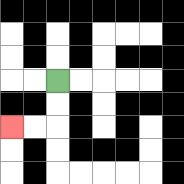{'start': '[2, 3]', 'end': '[0, 5]', 'path_directions': 'D,D,L,L', 'path_coordinates': '[[2, 3], [2, 4], [2, 5], [1, 5], [0, 5]]'}